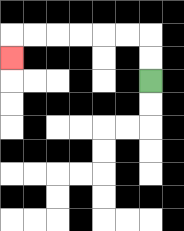{'start': '[6, 3]', 'end': '[0, 2]', 'path_directions': 'U,U,L,L,L,L,L,L,D', 'path_coordinates': '[[6, 3], [6, 2], [6, 1], [5, 1], [4, 1], [3, 1], [2, 1], [1, 1], [0, 1], [0, 2]]'}